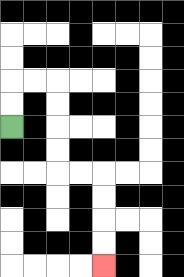{'start': '[0, 5]', 'end': '[4, 11]', 'path_directions': 'U,U,R,R,D,D,D,D,R,R,D,D,D,D', 'path_coordinates': '[[0, 5], [0, 4], [0, 3], [1, 3], [2, 3], [2, 4], [2, 5], [2, 6], [2, 7], [3, 7], [4, 7], [4, 8], [4, 9], [4, 10], [4, 11]]'}